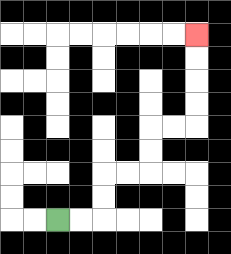{'start': '[2, 9]', 'end': '[8, 1]', 'path_directions': 'R,R,U,U,R,R,U,U,R,R,U,U,U,U', 'path_coordinates': '[[2, 9], [3, 9], [4, 9], [4, 8], [4, 7], [5, 7], [6, 7], [6, 6], [6, 5], [7, 5], [8, 5], [8, 4], [8, 3], [8, 2], [8, 1]]'}